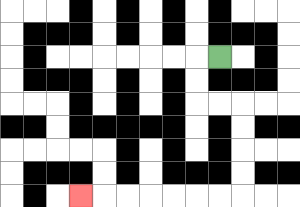{'start': '[9, 2]', 'end': '[3, 8]', 'path_directions': 'L,D,D,R,R,D,D,D,D,L,L,L,L,L,L,L', 'path_coordinates': '[[9, 2], [8, 2], [8, 3], [8, 4], [9, 4], [10, 4], [10, 5], [10, 6], [10, 7], [10, 8], [9, 8], [8, 8], [7, 8], [6, 8], [5, 8], [4, 8], [3, 8]]'}